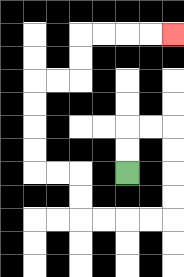{'start': '[5, 7]', 'end': '[7, 1]', 'path_directions': 'U,U,R,R,D,D,D,D,L,L,L,L,U,U,L,L,U,U,U,U,R,R,U,U,R,R,R,R', 'path_coordinates': '[[5, 7], [5, 6], [5, 5], [6, 5], [7, 5], [7, 6], [7, 7], [7, 8], [7, 9], [6, 9], [5, 9], [4, 9], [3, 9], [3, 8], [3, 7], [2, 7], [1, 7], [1, 6], [1, 5], [1, 4], [1, 3], [2, 3], [3, 3], [3, 2], [3, 1], [4, 1], [5, 1], [6, 1], [7, 1]]'}